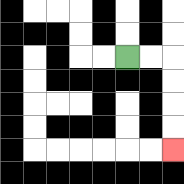{'start': '[5, 2]', 'end': '[7, 6]', 'path_directions': 'R,R,D,D,D,D', 'path_coordinates': '[[5, 2], [6, 2], [7, 2], [7, 3], [7, 4], [7, 5], [7, 6]]'}